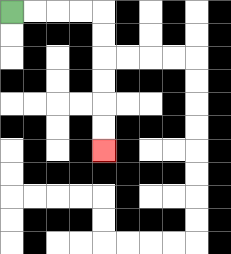{'start': '[0, 0]', 'end': '[4, 6]', 'path_directions': 'R,R,R,R,D,D,D,D,D,D', 'path_coordinates': '[[0, 0], [1, 0], [2, 0], [3, 0], [4, 0], [4, 1], [4, 2], [4, 3], [4, 4], [4, 5], [4, 6]]'}